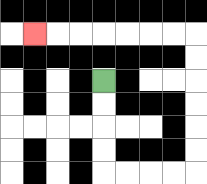{'start': '[4, 3]', 'end': '[1, 1]', 'path_directions': 'D,D,D,D,R,R,R,R,U,U,U,U,U,U,L,L,L,L,L,L,L', 'path_coordinates': '[[4, 3], [4, 4], [4, 5], [4, 6], [4, 7], [5, 7], [6, 7], [7, 7], [8, 7], [8, 6], [8, 5], [8, 4], [8, 3], [8, 2], [8, 1], [7, 1], [6, 1], [5, 1], [4, 1], [3, 1], [2, 1], [1, 1]]'}